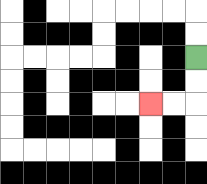{'start': '[8, 2]', 'end': '[6, 4]', 'path_directions': 'D,D,L,L', 'path_coordinates': '[[8, 2], [8, 3], [8, 4], [7, 4], [6, 4]]'}